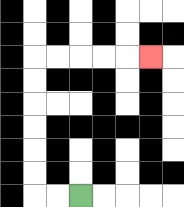{'start': '[3, 8]', 'end': '[6, 2]', 'path_directions': 'L,L,U,U,U,U,U,U,R,R,R,R,R', 'path_coordinates': '[[3, 8], [2, 8], [1, 8], [1, 7], [1, 6], [1, 5], [1, 4], [1, 3], [1, 2], [2, 2], [3, 2], [4, 2], [5, 2], [6, 2]]'}